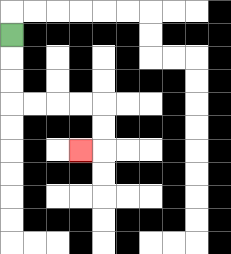{'start': '[0, 1]', 'end': '[3, 6]', 'path_directions': 'D,D,D,R,R,R,R,D,D,L', 'path_coordinates': '[[0, 1], [0, 2], [0, 3], [0, 4], [1, 4], [2, 4], [3, 4], [4, 4], [4, 5], [4, 6], [3, 6]]'}